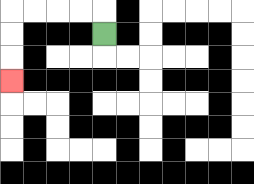{'start': '[4, 1]', 'end': '[0, 3]', 'path_directions': 'U,L,L,L,L,D,D,D', 'path_coordinates': '[[4, 1], [4, 0], [3, 0], [2, 0], [1, 0], [0, 0], [0, 1], [0, 2], [0, 3]]'}